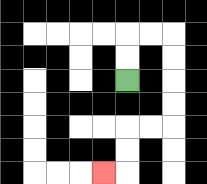{'start': '[5, 3]', 'end': '[4, 7]', 'path_directions': 'U,U,R,R,D,D,D,D,L,L,D,D,L', 'path_coordinates': '[[5, 3], [5, 2], [5, 1], [6, 1], [7, 1], [7, 2], [7, 3], [7, 4], [7, 5], [6, 5], [5, 5], [5, 6], [5, 7], [4, 7]]'}